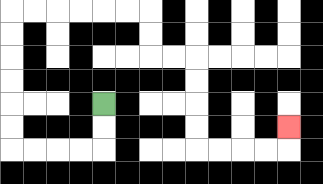{'start': '[4, 4]', 'end': '[12, 5]', 'path_directions': 'D,D,L,L,L,L,U,U,U,U,U,U,R,R,R,R,R,R,D,D,R,R,D,D,D,D,R,R,R,R,U', 'path_coordinates': '[[4, 4], [4, 5], [4, 6], [3, 6], [2, 6], [1, 6], [0, 6], [0, 5], [0, 4], [0, 3], [0, 2], [0, 1], [0, 0], [1, 0], [2, 0], [3, 0], [4, 0], [5, 0], [6, 0], [6, 1], [6, 2], [7, 2], [8, 2], [8, 3], [8, 4], [8, 5], [8, 6], [9, 6], [10, 6], [11, 6], [12, 6], [12, 5]]'}